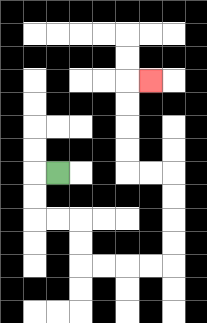{'start': '[2, 7]', 'end': '[6, 3]', 'path_directions': 'L,D,D,R,R,D,D,R,R,R,R,U,U,U,U,L,L,U,U,U,U,R', 'path_coordinates': '[[2, 7], [1, 7], [1, 8], [1, 9], [2, 9], [3, 9], [3, 10], [3, 11], [4, 11], [5, 11], [6, 11], [7, 11], [7, 10], [7, 9], [7, 8], [7, 7], [6, 7], [5, 7], [5, 6], [5, 5], [5, 4], [5, 3], [6, 3]]'}